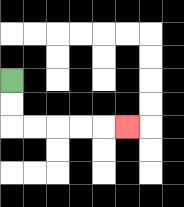{'start': '[0, 3]', 'end': '[5, 5]', 'path_directions': 'D,D,R,R,R,R,R', 'path_coordinates': '[[0, 3], [0, 4], [0, 5], [1, 5], [2, 5], [3, 5], [4, 5], [5, 5]]'}